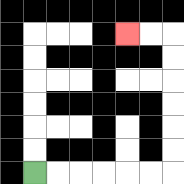{'start': '[1, 7]', 'end': '[5, 1]', 'path_directions': 'R,R,R,R,R,R,U,U,U,U,U,U,L,L', 'path_coordinates': '[[1, 7], [2, 7], [3, 7], [4, 7], [5, 7], [6, 7], [7, 7], [7, 6], [7, 5], [7, 4], [7, 3], [7, 2], [7, 1], [6, 1], [5, 1]]'}